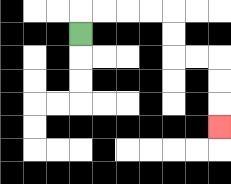{'start': '[3, 1]', 'end': '[9, 5]', 'path_directions': 'U,R,R,R,R,D,D,R,R,D,D,D', 'path_coordinates': '[[3, 1], [3, 0], [4, 0], [5, 0], [6, 0], [7, 0], [7, 1], [7, 2], [8, 2], [9, 2], [9, 3], [9, 4], [9, 5]]'}